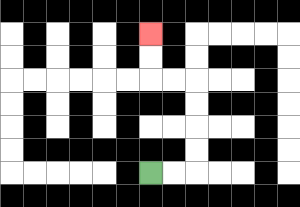{'start': '[6, 7]', 'end': '[6, 1]', 'path_directions': 'R,R,U,U,U,U,L,L,U,U', 'path_coordinates': '[[6, 7], [7, 7], [8, 7], [8, 6], [8, 5], [8, 4], [8, 3], [7, 3], [6, 3], [6, 2], [6, 1]]'}